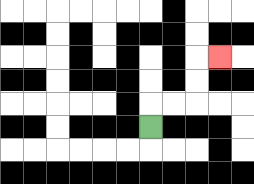{'start': '[6, 5]', 'end': '[9, 2]', 'path_directions': 'U,R,R,U,U,R', 'path_coordinates': '[[6, 5], [6, 4], [7, 4], [8, 4], [8, 3], [8, 2], [9, 2]]'}